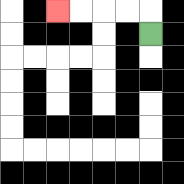{'start': '[6, 1]', 'end': '[2, 0]', 'path_directions': 'U,L,L,L,L', 'path_coordinates': '[[6, 1], [6, 0], [5, 0], [4, 0], [3, 0], [2, 0]]'}